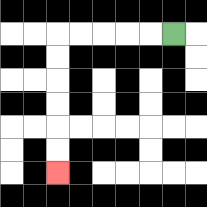{'start': '[7, 1]', 'end': '[2, 7]', 'path_directions': 'L,L,L,L,L,D,D,D,D,D,D', 'path_coordinates': '[[7, 1], [6, 1], [5, 1], [4, 1], [3, 1], [2, 1], [2, 2], [2, 3], [2, 4], [2, 5], [2, 6], [2, 7]]'}